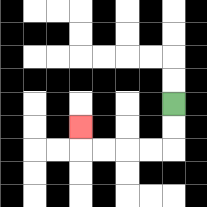{'start': '[7, 4]', 'end': '[3, 5]', 'path_directions': 'D,D,L,L,L,L,U', 'path_coordinates': '[[7, 4], [7, 5], [7, 6], [6, 6], [5, 6], [4, 6], [3, 6], [3, 5]]'}